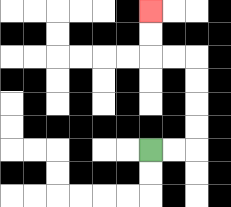{'start': '[6, 6]', 'end': '[6, 0]', 'path_directions': 'R,R,U,U,U,U,L,L,U,U', 'path_coordinates': '[[6, 6], [7, 6], [8, 6], [8, 5], [8, 4], [8, 3], [8, 2], [7, 2], [6, 2], [6, 1], [6, 0]]'}